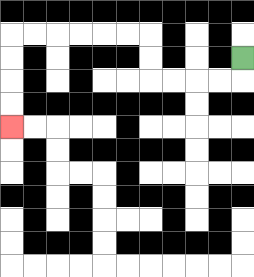{'start': '[10, 2]', 'end': '[0, 5]', 'path_directions': 'D,L,L,L,L,U,U,L,L,L,L,L,L,D,D,D,D', 'path_coordinates': '[[10, 2], [10, 3], [9, 3], [8, 3], [7, 3], [6, 3], [6, 2], [6, 1], [5, 1], [4, 1], [3, 1], [2, 1], [1, 1], [0, 1], [0, 2], [0, 3], [0, 4], [0, 5]]'}